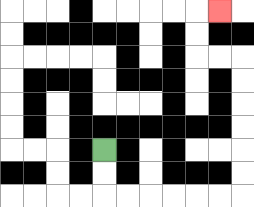{'start': '[4, 6]', 'end': '[9, 0]', 'path_directions': 'D,D,R,R,R,R,R,R,U,U,U,U,U,U,L,L,U,U,R', 'path_coordinates': '[[4, 6], [4, 7], [4, 8], [5, 8], [6, 8], [7, 8], [8, 8], [9, 8], [10, 8], [10, 7], [10, 6], [10, 5], [10, 4], [10, 3], [10, 2], [9, 2], [8, 2], [8, 1], [8, 0], [9, 0]]'}